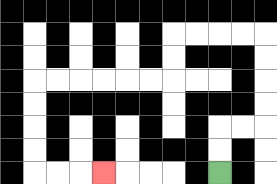{'start': '[9, 7]', 'end': '[4, 7]', 'path_directions': 'U,U,R,R,U,U,U,U,L,L,L,L,D,D,L,L,L,L,L,L,D,D,D,D,R,R,R', 'path_coordinates': '[[9, 7], [9, 6], [9, 5], [10, 5], [11, 5], [11, 4], [11, 3], [11, 2], [11, 1], [10, 1], [9, 1], [8, 1], [7, 1], [7, 2], [7, 3], [6, 3], [5, 3], [4, 3], [3, 3], [2, 3], [1, 3], [1, 4], [1, 5], [1, 6], [1, 7], [2, 7], [3, 7], [4, 7]]'}